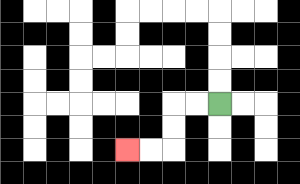{'start': '[9, 4]', 'end': '[5, 6]', 'path_directions': 'L,L,D,D,L,L', 'path_coordinates': '[[9, 4], [8, 4], [7, 4], [7, 5], [7, 6], [6, 6], [5, 6]]'}